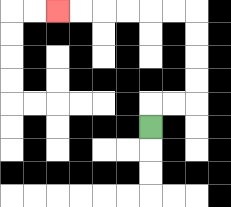{'start': '[6, 5]', 'end': '[2, 0]', 'path_directions': 'U,R,R,U,U,U,U,L,L,L,L,L,L', 'path_coordinates': '[[6, 5], [6, 4], [7, 4], [8, 4], [8, 3], [8, 2], [8, 1], [8, 0], [7, 0], [6, 0], [5, 0], [4, 0], [3, 0], [2, 0]]'}